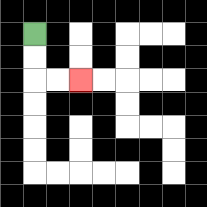{'start': '[1, 1]', 'end': '[3, 3]', 'path_directions': 'D,D,R,R', 'path_coordinates': '[[1, 1], [1, 2], [1, 3], [2, 3], [3, 3]]'}